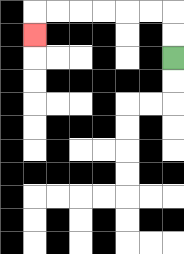{'start': '[7, 2]', 'end': '[1, 1]', 'path_directions': 'U,U,L,L,L,L,L,L,D', 'path_coordinates': '[[7, 2], [7, 1], [7, 0], [6, 0], [5, 0], [4, 0], [3, 0], [2, 0], [1, 0], [1, 1]]'}